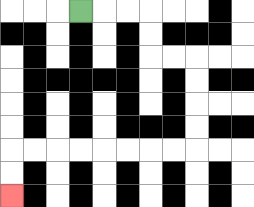{'start': '[3, 0]', 'end': '[0, 8]', 'path_directions': 'R,R,R,D,D,R,R,D,D,D,D,L,L,L,L,L,L,L,L,D,D', 'path_coordinates': '[[3, 0], [4, 0], [5, 0], [6, 0], [6, 1], [6, 2], [7, 2], [8, 2], [8, 3], [8, 4], [8, 5], [8, 6], [7, 6], [6, 6], [5, 6], [4, 6], [3, 6], [2, 6], [1, 6], [0, 6], [0, 7], [0, 8]]'}